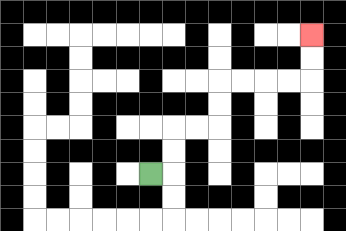{'start': '[6, 7]', 'end': '[13, 1]', 'path_directions': 'R,U,U,R,R,U,U,R,R,R,R,U,U', 'path_coordinates': '[[6, 7], [7, 7], [7, 6], [7, 5], [8, 5], [9, 5], [9, 4], [9, 3], [10, 3], [11, 3], [12, 3], [13, 3], [13, 2], [13, 1]]'}